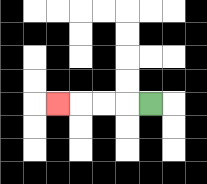{'start': '[6, 4]', 'end': '[2, 4]', 'path_directions': 'L,L,L,L', 'path_coordinates': '[[6, 4], [5, 4], [4, 4], [3, 4], [2, 4]]'}